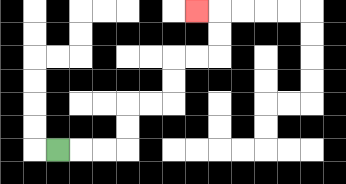{'start': '[2, 6]', 'end': '[8, 0]', 'path_directions': 'R,R,R,U,U,R,R,U,U,R,R,U,U,L', 'path_coordinates': '[[2, 6], [3, 6], [4, 6], [5, 6], [5, 5], [5, 4], [6, 4], [7, 4], [7, 3], [7, 2], [8, 2], [9, 2], [9, 1], [9, 0], [8, 0]]'}